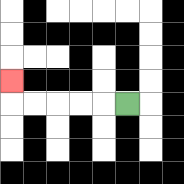{'start': '[5, 4]', 'end': '[0, 3]', 'path_directions': 'L,L,L,L,L,U', 'path_coordinates': '[[5, 4], [4, 4], [3, 4], [2, 4], [1, 4], [0, 4], [0, 3]]'}